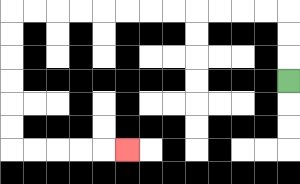{'start': '[12, 3]', 'end': '[5, 6]', 'path_directions': 'U,U,U,L,L,L,L,L,L,L,L,L,L,L,L,D,D,D,D,D,D,R,R,R,R,R', 'path_coordinates': '[[12, 3], [12, 2], [12, 1], [12, 0], [11, 0], [10, 0], [9, 0], [8, 0], [7, 0], [6, 0], [5, 0], [4, 0], [3, 0], [2, 0], [1, 0], [0, 0], [0, 1], [0, 2], [0, 3], [0, 4], [0, 5], [0, 6], [1, 6], [2, 6], [3, 6], [4, 6], [5, 6]]'}